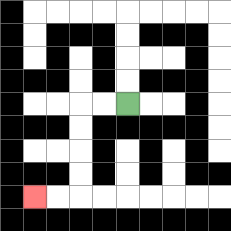{'start': '[5, 4]', 'end': '[1, 8]', 'path_directions': 'L,L,D,D,D,D,L,L', 'path_coordinates': '[[5, 4], [4, 4], [3, 4], [3, 5], [3, 6], [3, 7], [3, 8], [2, 8], [1, 8]]'}